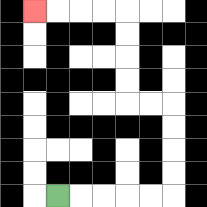{'start': '[2, 8]', 'end': '[1, 0]', 'path_directions': 'R,R,R,R,R,U,U,U,U,L,L,U,U,U,U,L,L,L,L', 'path_coordinates': '[[2, 8], [3, 8], [4, 8], [5, 8], [6, 8], [7, 8], [7, 7], [7, 6], [7, 5], [7, 4], [6, 4], [5, 4], [5, 3], [5, 2], [5, 1], [5, 0], [4, 0], [3, 0], [2, 0], [1, 0]]'}